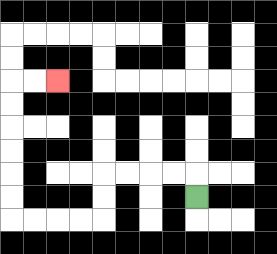{'start': '[8, 8]', 'end': '[2, 3]', 'path_directions': 'U,L,L,L,L,D,D,L,L,L,L,U,U,U,U,U,U,R,R', 'path_coordinates': '[[8, 8], [8, 7], [7, 7], [6, 7], [5, 7], [4, 7], [4, 8], [4, 9], [3, 9], [2, 9], [1, 9], [0, 9], [0, 8], [0, 7], [0, 6], [0, 5], [0, 4], [0, 3], [1, 3], [2, 3]]'}